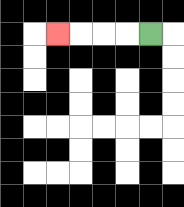{'start': '[6, 1]', 'end': '[2, 1]', 'path_directions': 'L,L,L,L', 'path_coordinates': '[[6, 1], [5, 1], [4, 1], [3, 1], [2, 1]]'}